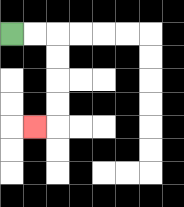{'start': '[0, 1]', 'end': '[1, 5]', 'path_directions': 'R,R,D,D,D,D,L', 'path_coordinates': '[[0, 1], [1, 1], [2, 1], [2, 2], [2, 3], [2, 4], [2, 5], [1, 5]]'}